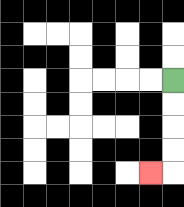{'start': '[7, 3]', 'end': '[6, 7]', 'path_directions': 'D,D,D,D,L', 'path_coordinates': '[[7, 3], [7, 4], [7, 5], [7, 6], [7, 7], [6, 7]]'}